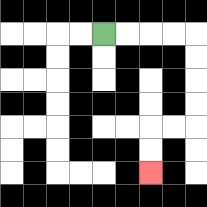{'start': '[4, 1]', 'end': '[6, 7]', 'path_directions': 'R,R,R,R,D,D,D,D,L,L,D,D', 'path_coordinates': '[[4, 1], [5, 1], [6, 1], [7, 1], [8, 1], [8, 2], [8, 3], [8, 4], [8, 5], [7, 5], [6, 5], [6, 6], [6, 7]]'}